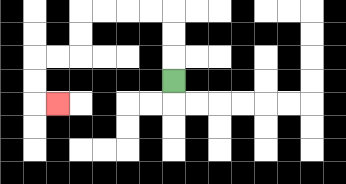{'start': '[7, 3]', 'end': '[2, 4]', 'path_directions': 'U,U,U,L,L,L,L,D,D,L,L,D,D,R', 'path_coordinates': '[[7, 3], [7, 2], [7, 1], [7, 0], [6, 0], [5, 0], [4, 0], [3, 0], [3, 1], [3, 2], [2, 2], [1, 2], [1, 3], [1, 4], [2, 4]]'}